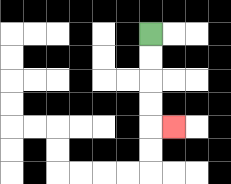{'start': '[6, 1]', 'end': '[7, 5]', 'path_directions': 'D,D,D,D,R', 'path_coordinates': '[[6, 1], [6, 2], [6, 3], [6, 4], [6, 5], [7, 5]]'}